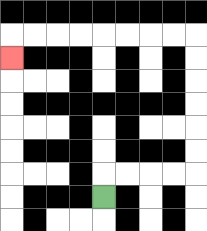{'start': '[4, 8]', 'end': '[0, 2]', 'path_directions': 'U,R,R,R,R,U,U,U,U,U,U,L,L,L,L,L,L,L,L,D', 'path_coordinates': '[[4, 8], [4, 7], [5, 7], [6, 7], [7, 7], [8, 7], [8, 6], [8, 5], [8, 4], [8, 3], [8, 2], [8, 1], [7, 1], [6, 1], [5, 1], [4, 1], [3, 1], [2, 1], [1, 1], [0, 1], [0, 2]]'}